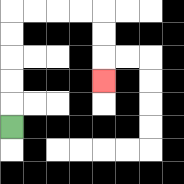{'start': '[0, 5]', 'end': '[4, 3]', 'path_directions': 'U,U,U,U,U,R,R,R,R,D,D,D', 'path_coordinates': '[[0, 5], [0, 4], [0, 3], [0, 2], [0, 1], [0, 0], [1, 0], [2, 0], [3, 0], [4, 0], [4, 1], [4, 2], [4, 3]]'}